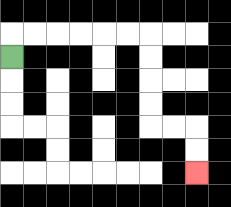{'start': '[0, 2]', 'end': '[8, 7]', 'path_directions': 'U,R,R,R,R,R,R,D,D,D,D,R,R,D,D', 'path_coordinates': '[[0, 2], [0, 1], [1, 1], [2, 1], [3, 1], [4, 1], [5, 1], [6, 1], [6, 2], [6, 3], [6, 4], [6, 5], [7, 5], [8, 5], [8, 6], [8, 7]]'}